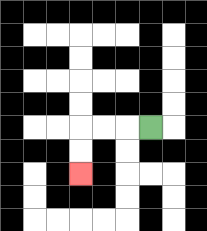{'start': '[6, 5]', 'end': '[3, 7]', 'path_directions': 'L,L,L,D,D', 'path_coordinates': '[[6, 5], [5, 5], [4, 5], [3, 5], [3, 6], [3, 7]]'}